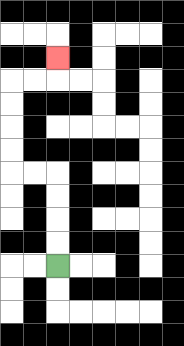{'start': '[2, 11]', 'end': '[2, 2]', 'path_directions': 'U,U,U,U,L,L,U,U,U,U,R,R,U', 'path_coordinates': '[[2, 11], [2, 10], [2, 9], [2, 8], [2, 7], [1, 7], [0, 7], [0, 6], [0, 5], [0, 4], [0, 3], [1, 3], [2, 3], [2, 2]]'}